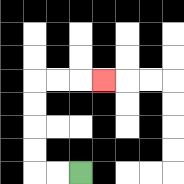{'start': '[3, 7]', 'end': '[4, 3]', 'path_directions': 'L,L,U,U,U,U,R,R,R', 'path_coordinates': '[[3, 7], [2, 7], [1, 7], [1, 6], [1, 5], [1, 4], [1, 3], [2, 3], [3, 3], [4, 3]]'}